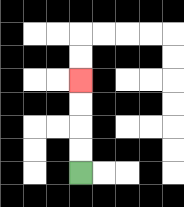{'start': '[3, 7]', 'end': '[3, 3]', 'path_directions': 'U,U,U,U', 'path_coordinates': '[[3, 7], [3, 6], [3, 5], [3, 4], [3, 3]]'}